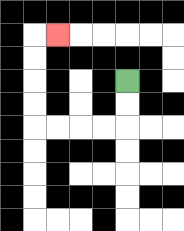{'start': '[5, 3]', 'end': '[2, 1]', 'path_directions': 'D,D,L,L,L,L,U,U,U,U,R', 'path_coordinates': '[[5, 3], [5, 4], [5, 5], [4, 5], [3, 5], [2, 5], [1, 5], [1, 4], [1, 3], [1, 2], [1, 1], [2, 1]]'}